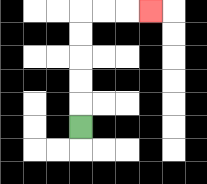{'start': '[3, 5]', 'end': '[6, 0]', 'path_directions': 'U,U,U,U,U,R,R,R', 'path_coordinates': '[[3, 5], [3, 4], [3, 3], [3, 2], [3, 1], [3, 0], [4, 0], [5, 0], [6, 0]]'}